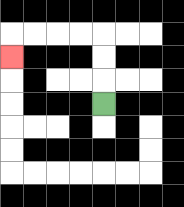{'start': '[4, 4]', 'end': '[0, 2]', 'path_directions': 'U,U,U,L,L,L,L,D', 'path_coordinates': '[[4, 4], [4, 3], [4, 2], [4, 1], [3, 1], [2, 1], [1, 1], [0, 1], [0, 2]]'}